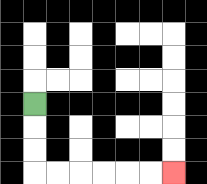{'start': '[1, 4]', 'end': '[7, 7]', 'path_directions': 'D,D,D,R,R,R,R,R,R', 'path_coordinates': '[[1, 4], [1, 5], [1, 6], [1, 7], [2, 7], [3, 7], [4, 7], [5, 7], [6, 7], [7, 7]]'}